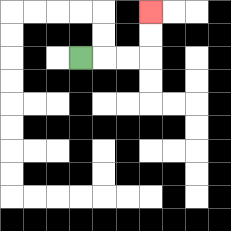{'start': '[3, 2]', 'end': '[6, 0]', 'path_directions': 'R,R,R,U,U', 'path_coordinates': '[[3, 2], [4, 2], [5, 2], [6, 2], [6, 1], [6, 0]]'}